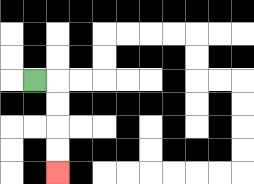{'start': '[1, 3]', 'end': '[2, 7]', 'path_directions': 'R,D,D,D,D', 'path_coordinates': '[[1, 3], [2, 3], [2, 4], [2, 5], [2, 6], [2, 7]]'}